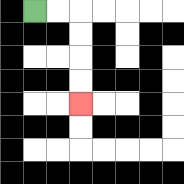{'start': '[1, 0]', 'end': '[3, 4]', 'path_directions': 'R,R,D,D,D,D', 'path_coordinates': '[[1, 0], [2, 0], [3, 0], [3, 1], [3, 2], [3, 3], [3, 4]]'}